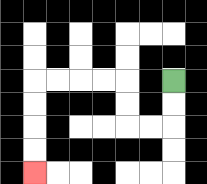{'start': '[7, 3]', 'end': '[1, 7]', 'path_directions': 'D,D,L,L,U,U,L,L,L,L,D,D,D,D', 'path_coordinates': '[[7, 3], [7, 4], [7, 5], [6, 5], [5, 5], [5, 4], [5, 3], [4, 3], [3, 3], [2, 3], [1, 3], [1, 4], [1, 5], [1, 6], [1, 7]]'}